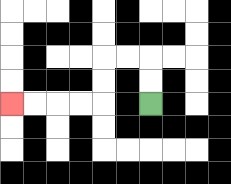{'start': '[6, 4]', 'end': '[0, 4]', 'path_directions': 'U,U,L,L,D,D,L,L,L,L', 'path_coordinates': '[[6, 4], [6, 3], [6, 2], [5, 2], [4, 2], [4, 3], [4, 4], [3, 4], [2, 4], [1, 4], [0, 4]]'}